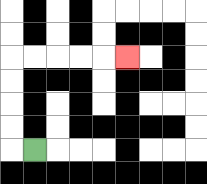{'start': '[1, 6]', 'end': '[5, 2]', 'path_directions': 'L,U,U,U,U,R,R,R,R,R', 'path_coordinates': '[[1, 6], [0, 6], [0, 5], [0, 4], [0, 3], [0, 2], [1, 2], [2, 2], [3, 2], [4, 2], [5, 2]]'}